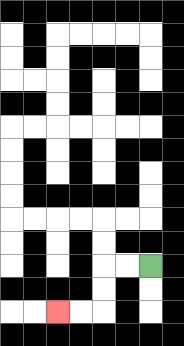{'start': '[6, 11]', 'end': '[2, 13]', 'path_directions': 'L,L,D,D,L,L', 'path_coordinates': '[[6, 11], [5, 11], [4, 11], [4, 12], [4, 13], [3, 13], [2, 13]]'}